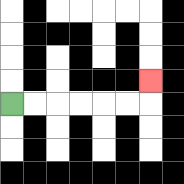{'start': '[0, 4]', 'end': '[6, 3]', 'path_directions': 'R,R,R,R,R,R,U', 'path_coordinates': '[[0, 4], [1, 4], [2, 4], [3, 4], [4, 4], [5, 4], [6, 4], [6, 3]]'}